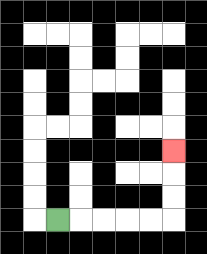{'start': '[2, 9]', 'end': '[7, 6]', 'path_directions': 'R,R,R,R,R,U,U,U', 'path_coordinates': '[[2, 9], [3, 9], [4, 9], [5, 9], [6, 9], [7, 9], [7, 8], [7, 7], [7, 6]]'}